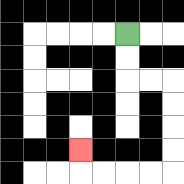{'start': '[5, 1]', 'end': '[3, 6]', 'path_directions': 'D,D,R,R,D,D,D,D,L,L,L,L,U', 'path_coordinates': '[[5, 1], [5, 2], [5, 3], [6, 3], [7, 3], [7, 4], [7, 5], [7, 6], [7, 7], [6, 7], [5, 7], [4, 7], [3, 7], [3, 6]]'}